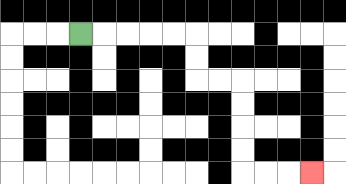{'start': '[3, 1]', 'end': '[13, 7]', 'path_directions': 'R,R,R,R,R,D,D,R,R,D,D,D,D,R,R,R', 'path_coordinates': '[[3, 1], [4, 1], [5, 1], [6, 1], [7, 1], [8, 1], [8, 2], [8, 3], [9, 3], [10, 3], [10, 4], [10, 5], [10, 6], [10, 7], [11, 7], [12, 7], [13, 7]]'}